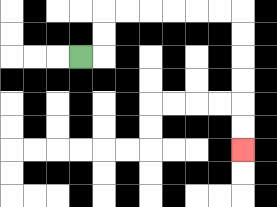{'start': '[3, 2]', 'end': '[10, 6]', 'path_directions': 'R,U,U,R,R,R,R,R,R,D,D,D,D,D,D', 'path_coordinates': '[[3, 2], [4, 2], [4, 1], [4, 0], [5, 0], [6, 0], [7, 0], [8, 0], [9, 0], [10, 0], [10, 1], [10, 2], [10, 3], [10, 4], [10, 5], [10, 6]]'}